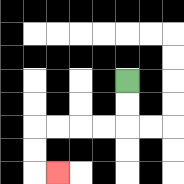{'start': '[5, 3]', 'end': '[2, 7]', 'path_directions': 'D,D,L,L,L,L,D,D,R', 'path_coordinates': '[[5, 3], [5, 4], [5, 5], [4, 5], [3, 5], [2, 5], [1, 5], [1, 6], [1, 7], [2, 7]]'}